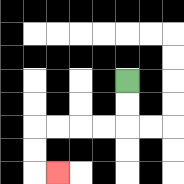{'start': '[5, 3]', 'end': '[2, 7]', 'path_directions': 'D,D,L,L,L,L,D,D,R', 'path_coordinates': '[[5, 3], [5, 4], [5, 5], [4, 5], [3, 5], [2, 5], [1, 5], [1, 6], [1, 7], [2, 7]]'}